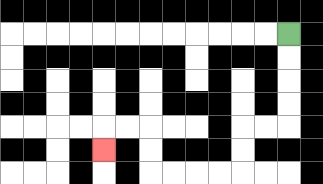{'start': '[12, 1]', 'end': '[4, 6]', 'path_directions': 'D,D,D,D,L,L,D,D,L,L,L,L,U,U,L,L,D', 'path_coordinates': '[[12, 1], [12, 2], [12, 3], [12, 4], [12, 5], [11, 5], [10, 5], [10, 6], [10, 7], [9, 7], [8, 7], [7, 7], [6, 7], [6, 6], [6, 5], [5, 5], [4, 5], [4, 6]]'}